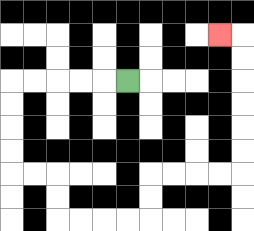{'start': '[5, 3]', 'end': '[9, 1]', 'path_directions': 'L,L,L,L,L,D,D,D,D,R,R,D,D,R,R,R,R,U,U,R,R,R,R,U,U,U,U,U,U,L', 'path_coordinates': '[[5, 3], [4, 3], [3, 3], [2, 3], [1, 3], [0, 3], [0, 4], [0, 5], [0, 6], [0, 7], [1, 7], [2, 7], [2, 8], [2, 9], [3, 9], [4, 9], [5, 9], [6, 9], [6, 8], [6, 7], [7, 7], [8, 7], [9, 7], [10, 7], [10, 6], [10, 5], [10, 4], [10, 3], [10, 2], [10, 1], [9, 1]]'}